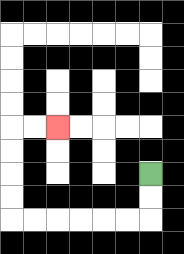{'start': '[6, 7]', 'end': '[2, 5]', 'path_directions': 'D,D,L,L,L,L,L,L,U,U,U,U,R,R', 'path_coordinates': '[[6, 7], [6, 8], [6, 9], [5, 9], [4, 9], [3, 9], [2, 9], [1, 9], [0, 9], [0, 8], [0, 7], [0, 6], [0, 5], [1, 5], [2, 5]]'}